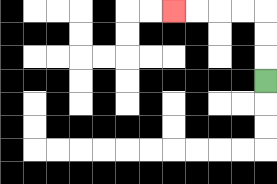{'start': '[11, 3]', 'end': '[7, 0]', 'path_directions': 'U,U,U,L,L,L,L', 'path_coordinates': '[[11, 3], [11, 2], [11, 1], [11, 0], [10, 0], [9, 0], [8, 0], [7, 0]]'}